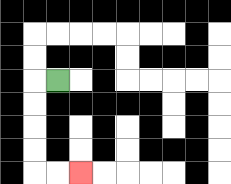{'start': '[2, 3]', 'end': '[3, 7]', 'path_directions': 'L,D,D,D,D,R,R', 'path_coordinates': '[[2, 3], [1, 3], [1, 4], [1, 5], [1, 6], [1, 7], [2, 7], [3, 7]]'}